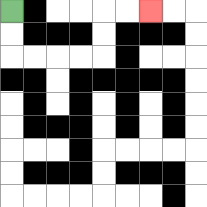{'start': '[0, 0]', 'end': '[6, 0]', 'path_directions': 'D,D,R,R,R,R,U,U,R,R', 'path_coordinates': '[[0, 0], [0, 1], [0, 2], [1, 2], [2, 2], [3, 2], [4, 2], [4, 1], [4, 0], [5, 0], [6, 0]]'}